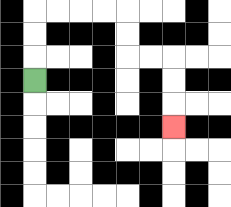{'start': '[1, 3]', 'end': '[7, 5]', 'path_directions': 'U,U,U,R,R,R,R,D,D,R,R,D,D,D', 'path_coordinates': '[[1, 3], [1, 2], [1, 1], [1, 0], [2, 0], [3, 0], [4, 0], [5, 0], [5, 1], [5, 2], [6, 2], [7, 2], [7, 3], [7, 4], [7, 5]]'}